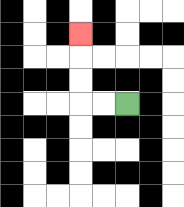{'start': '[5, 4]', 'end': '[3, 1]', 'path_directions': 'L,L,U,U,U', 'path_coordinates': '[[5, 4], [4, 4], [3, 4], [3, 3], [3, 2], [3, 1]]'}